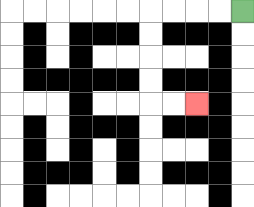{'start': '[10, 0]', 'end': '[8, 4]', 'path_directions': 'L,L,L,L,D,D,D,D,R,R', 'path_coordinates': '[[10, 0], [9, 0], [8, 0], [7, 0], [6, 0], [6, 1], [6, 2], [6, 3], [6, 4], [7, 4], [8, 4]]'}